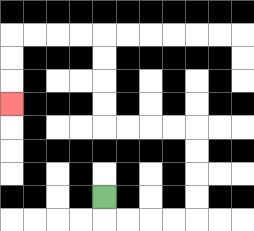{'start': '[4, 8]', 'end': '[0, 4]', 'path_directions': 'D,R,R,R,R,U,U,U,U,L,L,L,L,U,U,U,U,L,L,L,L,D,D,D', 'path_coordinates': '[[4, 8], [4, 9], [5, 9], [6, 9], [7, 9], [8, 9], [8, 8], [8, 7], [8, 6], [8, 5], [7, 5], [6, 5], [5, 5], [4, 5], [4, 4], [4, 3], [4, 2], [4, 1], [3, 1], [2, 1], [1, 1], [0, 1], [0, 2], [0, 3], [0, 4]]'}